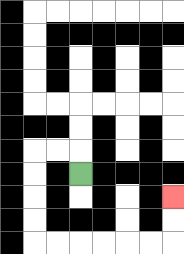{'start': '[3, 7]', 'end': '[7, 8]', 'path_directions': 'U,L,L,D,D,D,D,R,R,R,R,R,R,U,U', 'path_coordinates': '[[3, 7], [3, 6], [2, 6], [1, 6], [1, 7], [1, 8], [1, 9], [1, 10], [2, 10], [3, 10], [4, 10], [5, 10], [6, 10], [7, 10], [7, 9], [7, 8]]'}